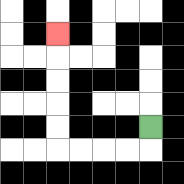{'start': '[6, 5]', 'end': '[2, 1]', 'path_directions': 'D,L,L,L,L,U,U,U,U,U', 'path_coordinates': '[[6, 5], [6, 6], [5, 6], [4, 6], [3, 6], [2, 6], [2, 5], [2, 4], [2, 3], [2, 2], [2, 1]]'}